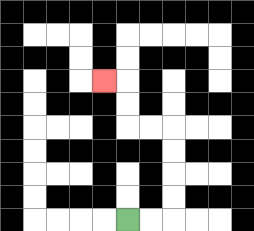{'start': '[5, 9]', 'end': '[4, 3]', 'path_directions': 'R,R,U,U,U,U,L,L,U,U,L', 'path_coordinates': '[[5, 9], [6, 9], [7, 9], [7, 8], [7, 7], [7, 6], [7, 5], [6, 5], [5, 5], [5, 4], [5, 3], [4, 3]]'}